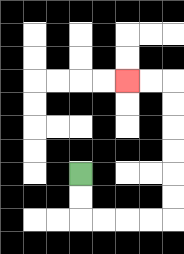{'start': '[3, 7]', 'end': '[5, 3]', 'path_directions': 'D,D,R,R,R,R,U,U,U,U,U,U,L,L', 'path_coordinates': '[[3, 7], [3, 8], [3, 9], [4, 9], [5, 9], [6, 9], [7, 9], [7, 8], [7, 7], [7, 6], [7, 5], [7, 4], [7, 3], [6, 3], [5, 3]]'}